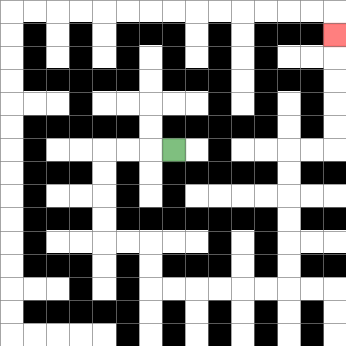{'start': '[7, 6]', 'end': '[14, 1]', 'path_directions': 'L,L,L,D,D,D,D,R,R,D,D,R,R,R,R,R,R,U,U,U,U,U,U,R,R,U,U,U,U,U', 'path_coordinates': '[[7, 6], [6, 6], [5, 6], [4, 6], [4, 7], [4, 8], [4, 9], [4, 10], [5, 10], [6, 10], [6, 11], [6, 12], [7, 12], [8, 12], [9, 12], [10, 12], [11, 12], [12, 12], [12, 11], [12, 10], [12, 9], [12, 8], [12, 7], [12, 6], [13, 6], [14, 6], [14, 5], [14, 4], [14, 3], [14, 2], [14, 1]]'}